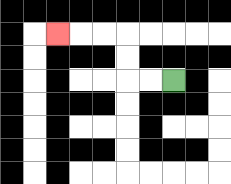{'start': '[7, 3]', 'end': '[2, 1]', 'path_directions': 'L,L,U,U,L,L,L', 'path_coordinates': '[[7, 3], [6, 3], [5, 3], [5, 2], [5, 1], [4, 1], [3, 1], [2, 1]]'}